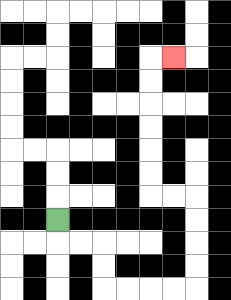{'start': '[2, 9]', 'end': '[7, 2]', 'path_directions': 'D,R,R,D,D,R,R,R,R,U,U,U,U,L,L,U,U,U,U,U,U,R', 'path_coordinates': '[[2, 9], [2, 10], [3, 10], [4, 10], [4, 11], [4, 12], [5, 12], [6, 12], [7, 12], [8, 12], [8, 11], [8, 10], [8, 9], [8, 8], [7, 8], [6, 8], [6, 7], [6, 6], [6, 5], [6, 4], [6, 3], [6, 2], [7, 2]]'}